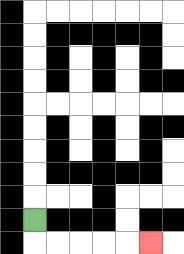{'start': '[1, 9]', 'end': '[6, 10]', 'path_directions': 'D,R,R,R,R,R', 'path_coordinates': '[[1, 9], [1, 10], [2, 10], [3, 10], [4, 10], [5, 10], [6, 10]]'}